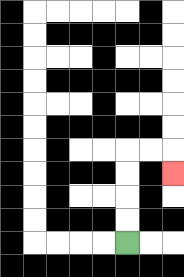{'start': '[5, 10]', 'end': '[7, 7]', 'path_directions': 'U,U,U,U,R,R,D', 'path_coordinates': '[[5, 10], [5, 9], [5, 8], [5, 7], [5, 6], [6, 6], [7, 6], [7, 7]]'}